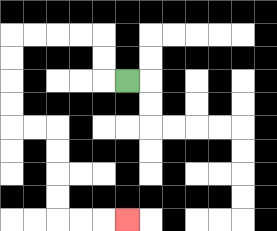{'start': '[5, 3]', 'end': '[5, 9]', 'path_directions': 'L,U,U,L,L,L,L,D,D,D,D,R,R,D,D,D,D,R,R,R', 'path_coordinates': '[[5, 3], [4, 3], [4, 2], [4, 1], [3, 1], [2, 1], [1, 1], [0, 1], [0, 2], [0, 3], [0, 4], [0, 5], [1, 5], [2, 5], [2, 6], [2, 7], [2, 8], [2, 9], [3, 9], [4, 9], [5, 9]]'}